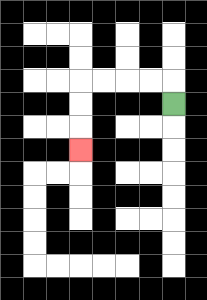{'start': '[7, 4]', 'end': '[3, 6]', 'path_directions': 'U,L,L,L,L,D,D,D', 'path_coordinates': '[[7, 4], [7, 3], [6, 3], [5, 3], [4, 3], [3, 3], [3, 4], [3, 5], [3, 6]]'}